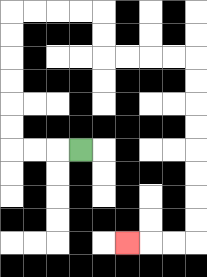{'start': '[3, 6]', 'end': '[5, 10]', 'path_directions': 'L,L,L,U,U,U,U,U,U,R,R,R,R,D,D,R,R,R,R,D,D,D,D,D,D,D,D,L,L,L', 'path_coordinates': '[[3, 6], [2, 6], [1, 6], [0, 6], [0, 5], [0, 4], [0, 3], [0, 2], [0, 1], [0, 0], [1, 0], [2, 0], [3, 0], [4, 0], [4, 1], [4, 2], [5, 2], [6, 2], [7, 2], [8, 2], [8, 3], [8, 4], [8, 5], [8, 6], [8, 7], [8, 8], [8, 9], [8, 10], [7, 10], [6, 10], [5, 10]]'}